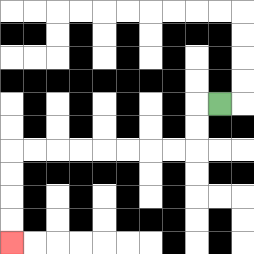{'start': '[9, 4]', 'end': '[0, 10]', 'path_directions': 'L,D,D,L,L,L,L,L,L,L,L,D,D,D,D', 'path_coordinates': '[[9, 4], [8, 4], [8, 5], [8, 6], [7, 6], [6, 6], [5, 6], [4, 6], [3, 6], [2, 6], [1, 6], [0, 6], [0, 7], [0, 8], [0, 9], [0, 10]]'}